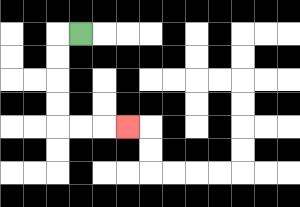{'start': '[3, 1]', 'end': '[5, 5]', 'path_directions': 'L,D,D,D,D,R,R,R', 'path_coordinates': '[[3, 1], [2, 1], [2, 2], [2, 3], [2, 4], [2, 5], [3, 5], [4, 5], [5, 5]]'}